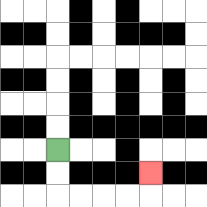{'start': '[2, 6]', 'end': '[6, 7]', 'path_directions': 'D,D,R,R,R,R,U', 'path_coordinates': '[[2, 6], [2, 7], [2, 8], [3, 8], [4, 8], [5, 8], [6, 8], [6, 7]]'}